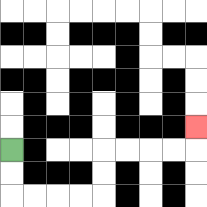{'start': '[0, 6]', 'end': '[8, 5]', 'path_directions': 'D,D,R,R,R,R,U,U,R,R,R,R,U', 'path_coordinates': '[[0, 6], [0, 7], [0, 8], [1, 8], [2, 8], [3, 8], [4, 8], [4, 7], [4, 6], [5, 6], [6, 6], [7, 6], [8, 6], [8, 5]]'}